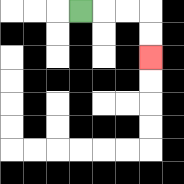{'start': '[3, 0]', 'end': '[6, 2]', 'path_directions': 'R,R,R,D,D', 'path_coordinates': '[[3, 0], [4, 0], [5, 0], [6, 0], [6, 1], [6, 2]]'}